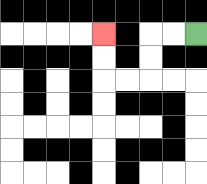{'start': '[8, 1]', 'end': '[4, 1]', 'path_directions': 'L,L,D,D,L,L,U,U', 'path_coordinates': '[[8, 1], [7, 1], [6, 1], [6, 2], [6, 3], [5, 3], [4, 3], [4, 2], [4, 1]]'}